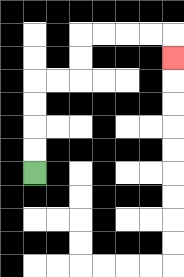{'start': '[1, 7]', 'end': '[7, 2]', 'path_directions': 'U,U,U,U,R,R,U,U,R,R,R,R,D', 'path_coordinates': '[[1, 7], [1, 6], [1, 5], [1, 4], [1, 3], [2, 3], [3, 3], [3, 2], [3, 1], [4, 1], [5, 1], [6, 1], [7, 1], [7, 2]]'}